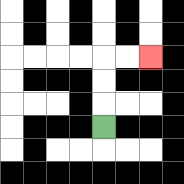{'start': '[4, 5]', 'end': '[6, 2]', 'path_directions': 'U,U,U,R,R', 'path_coordinates': '[[4, 5], [4, 4], [4, 3], [4, 2], [5, 2], [6, 2]]'}